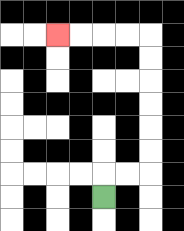{'start': '[4, 8]', 'end': '[2, 1]', 'path_directions': 'U,R,R,U,U,U,U,U,U,L,L,L,L', 'path_coordinates': '[[4, 8], [4, 7], [5, 7], [6, 7], [6, 6], [6, 5], [6, 4], [6, 3], [6, 2], [6, 1], [5, 1], [4, 1], [3, 1], [2, 1]]'}